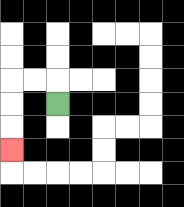{'start': '[2, 4]', 'end': '[0, 6]', 'path_directions': 'U,L,L,D,D,D', 'path_coordinates': '[[2, 4], [2, 3], [1, 3], [0, 3], [0, 4], [0, 5], [0, 6]]'}